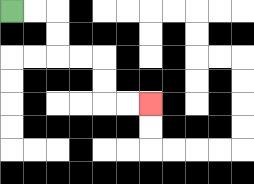{'start': '[0, 0]', 'end': '[6, 4]', 'path_directions': 'R,R,D,D,R,R,D,D,R,R', 'path_coordinates': '[[0, 0], [1, 0], [2, 0], [2, 1], [2, 2], [3, 2], [4, 2], [4, 3], [4, 4], [5, 4], [6, 4]]'}